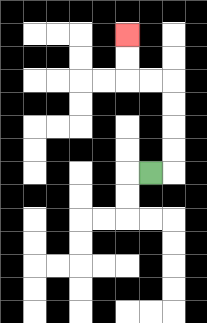{'start': '[6, 7]', 'end': '[5, 1]', 'path_directions': 'R,U,U,U,U,L,L,U,U', 'path_coordinates': '[[6, 7], [7, 7], [7, 6], [7, 5], [7, 4], [7, 3], [6, 3], [5, 3], [5, 2], [5, 1]]'}